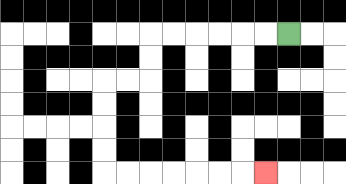{'start': '[12, 1]', 'end': '[11, 7]', 'path_directions': 'L,L,L,L,L,L,D,D,L,L,D,D,D,D,R,R,R,R,R,R,R', 'path_coordinates': '[[12, 1], [11, 1], [10, 1], [9, 1], [8, 1], [7, 1], [6, 1], [6, 2], [6, 3], [5, 3], [4, 3], [4, 4], [4, 5], [4, 6], [4, 7], [5, 7], [6, 7], [7, 7], [8, 7], [9, 7], [10, 7], [11, 7]]'}